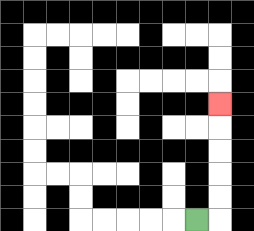{'start': '[8, 9]', 'end': '[9, 4]', 'path_directions': 'R,U,U,U,U,U', 'path_coordinates': '[[8, 9], [9, 9], [9, 8], [9, 7], [9, 6], [9, 5], [9, 4]]'}